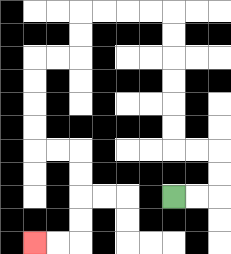{'start': '[7, 8]', 'end': '[1, 10]', 'path_directions': 'R,R,U,U,L,L,U,U,U,U,U,U,L,L,L,L,D,D,L,L,D,D,D,D,R,R,D,D,D,D,L,L', 'path_coordinates': '[[7, 8], [8, 8], [9, 8], [9, 7], [9, 6], [8, 6], [7, 6], [7, 5], [7, 4], [7, 3], [7, 2], [7, 1], [7, 0], [6, 0], [5, 0], [4, 0], [3, 0], [3, 1], [3, 2], [2, 2], [1, 2], [1, 3], [1, 4], [1, 5], [1, 6], [2, 6], [3, 6], [3, 7], [3, 8], [3, 9], [3, 10], [2, 10], [1, 10]]'}